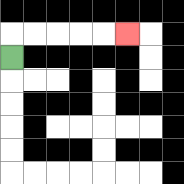{'start': '[0, 2]', 'end': '[5, 1]', 'path_directions': 'U,R,R,R,R,R', 'path_coordinates': '[[0, 2], [0, 1], [1, 1], [2, 1], [3, 1], [4, 1], [5, 1]]'}